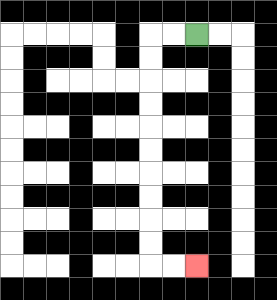{'start': '[8, 1]', 'end': '[8, 11]', 'path_directions': 'L,L,D,D,D,D,D,D,D,D,D,D,R,R', 'path_coordinates': '[[8, 1], [7, 1], [6, 1], [6, 2], [6, 3], [6, 4], [6, 5], [6, 6], [6, 7], [6, 8], [6, 9], [6, 10], [6, 11], [7, 11], [8, 11]]'}